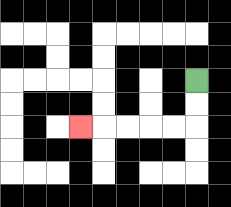{'start': '[8, 3]', 'end': '[3, 5]', 'path_directions': 'D,D,L,L,L,L,L', 'path_coordinates': '[[8, 3], [8, 4], [8, 5], [7, 5], [6, 5], [5, 5], [4, 5], [3, 5]]'}